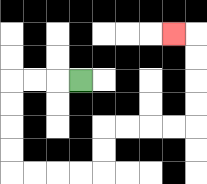{'start': '[3, 3]', 'end': '[7, 1]', 'path_directions': 'L,L,L,D,D,D,D,R,R,R,R,U,U,R,R,R,R,U,U,U,U,L', 'path_coordinates': '[[3, 3], [2, 3], [1, 3], [0, 3], [0, 4], [0, 5], [0, 6], [0, 7], [1, 7], [2, 7], [3, 7], [4, 7], [4, 6], [4, 5], [5, 5], [6, 5], [7, 5], [8, 5], [8, 4], [8, 3], [8, 2], [8, 1], [7, 1]]'}